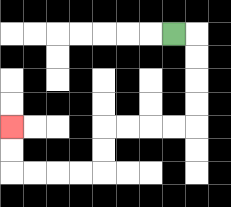{'start': '[7, 1]', 'end': '[0, 5]', 'path_directions': 'R,D,D,D,D,L,L,L,L,D,D,L,L,L,L,U,U', 'path_coordinates': '[[7, 1], [8, 1], [8, 2], [8, 3], [8, 4], [8, 5], [7, 5], [6, 5], [5, 5], [4, 5], [4, 6], [4, 7], [3, 7], [2, 7], [1, 7], [0, 7], [0, 6], [0, 5]]'}